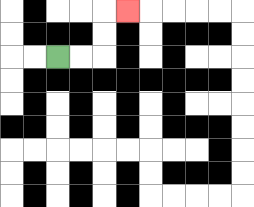{'start': '[2, 2]', 'end': '[5, 0]', 'path_directions': 'R,R,U,U,R', 'path_coordinates': '[[2, 2], [3, 2], [4, 2], [4, 1], [4, 0], [5, 0]]'}